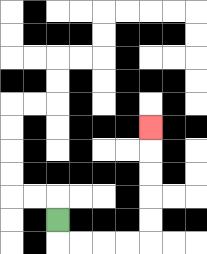{'start': '[2, 9]', 'end': '[6, 5]', 'path_directions': 'D,R,R,R,R,U,U,U,U,U', 'path_coordinates': '[[2, 9], [2, 10], [3, 10], [4, 10], [5, 10], [6, 10], [6, 9], [6, 8], [6, 7], [6, 6], [6, 5]]'}